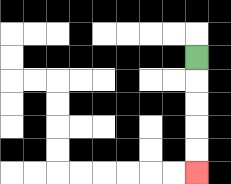{'start': '[8, 2]', 'end': '[8, 7]', 'path_directions': 'D,D,D,D,D', 'path_coordinates': '[[8, 2], [8, 3], [8, 4], [8, 5], [8, 6], [8, 7]]'}